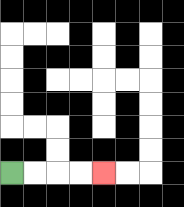{'start': '[0, 7]', 'end': '[4, 7]', 'path_directions': 'R,R,R,R', 'path_coordinates': '[[0, 7], [1, 7], [2, 7], [3, 7], [4, 7]]'}